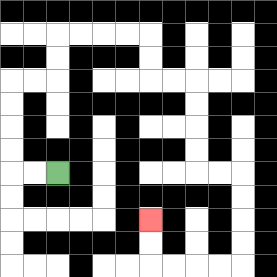{'start': '[2, 7]', 'end': '[6, 9]', 'path_directions': 'L,L,U,U,U,U,R,R,U,U,R,R,R,R,D,D,R,R,D,D,D,D,R,R,D,D,D,D,L,L,L,L,U,U', 'path_coordinates': '[[2, 7], [1, 7], [0, 7], [0, 6], [0, 5], [0, 4], [0, 3], [1, 3], [2, 3], [2, 2], [2, 1], [3, 1], [4, 1], [5, 1], [6, 1], [6, 2], [6, 3], [7, 3], [8, 3], [8, 4], [8, 5], [8, 6], [8, 7], [9, 7], [10, 7], [10, 8], [10, 9], [10, 10], [10, 11], [9, 11], [8, 11], [7, 11], [6, 11], [6, 10], [6, 9]]'}